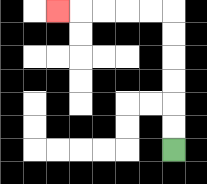{'start': '[7, 6]', 'end': '[2, 0]', 'path_directions': 'U,U,U,U,U,U,L,L,L,L,L', 'path_coordinates': '[[7, 6], [7, 5], [7, 4], [7, 3], [7, 2], [7, 1], [7, 0], [6, 0], [5, 0], [4, 0], [3, 0], [2, 0]]'}